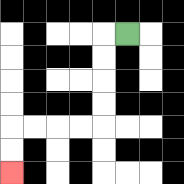{'start': '[5, 1]', 'end': '[0, 7]', 'path_directions': 'L,D,D,D,D,L,L,L,L,D,D', 'path_coordinates': '[[5, 1], [4, 1], [4, 2], [4, 3], [4, 4], [4, 5], [3, 5], [2, 5], [1, 5], [0, 5], [0, 6], [0, 7]]'}